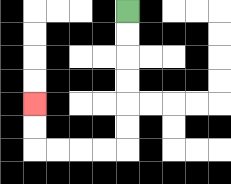{'start': '[5, 0]', 'end': '[1, 4]', 'path_directions': 'D,D,D,D,D,D,L,L,L,L,U,U', 'path_coordinates': '[[5, 0], [5, 1], [5, 2], [5, 3], [5, 4], [5, 5], [5, 6], [4, 6], [3, 6], [2, 6], [1, 6], [1, 5], [1, 4]]'}